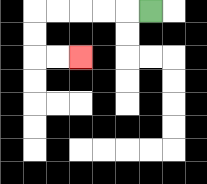{'start': '[6, 0]', 'end': '[3, 2]', 'path_directions': 'L,L,L,L,L,D,D,R,R', 'path_coordinates': '[[6, 0], [5, 0], [4, 0], [3, 0], [2, 0], [1, 0], [1, 1], [1, 2], [2, 2], [3, 2]]'}